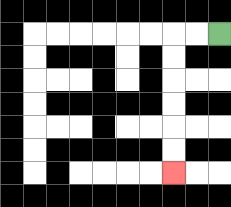{'start': '[9, 1]', 'end': '[7, 7]', 'path_directions': 'L,L,D,D,D,D,D,D', 'path_coordinates': '[[9, 1], [8, 1], [7, 1], [7, 2], [7, 3], [7, 4], [7, 5], [7, 6], [7, 7]]'}